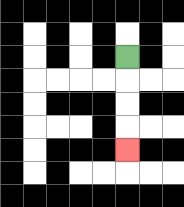{'start': '[5, 2]', 'end': '[5, 6]', 'path_directions': 'D,D,D,D', 'path_coordinates': '[[5, 2], [5, 3], [5, 4], [5, 5], [5, 6]]'}